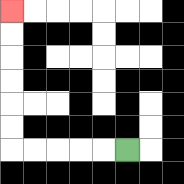{'start': '[5, 6]', 'end': '[0, 0]', 'path_directions': 'L,L,L,L,L,U,U,U,U,U,U', 'path_coordinates': '[[5, 6], [4, 6], [3, 6], [2, 6], [1, 6], [0, 6], [0, 5], [0, 4], [0, 3], [0, 2], [0, 1], [0, 0]]'}